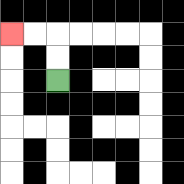{'start': '[2, 3]', 'end': '[0, 1]', 'path_directions': 'U,U,L,L', 'path_coordinates': '[[2, 3], [2, 2], [2, 1], [1, 1], [0, 1]]'}